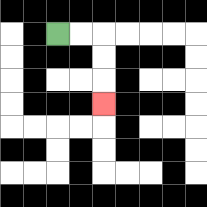{'start': '[2, 1]', 'end': '[4, 4]', 'path_directions': 'R,R,D,D,D', 'path_coordinates': '[[2, 1], [3, 1], [4, 1], [4, 2], [4, 3], [4, 4]]'}